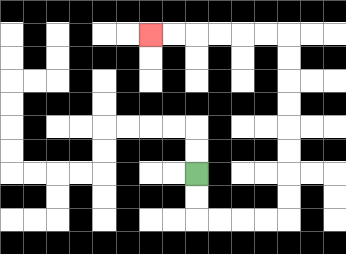{'start': '[8, 7]', 'end': '[6, 1]', 'path_directions': 'D,D,R,R,R,R,U,U,U,U,U,U,U,U,L,L,L,L,L,L', 'path_coordinates': '[[8, 7], [8, 8], [8, 9], [9, 9], [10, 9], [11, 9], [12, 9], [12, 8], [12, 7], [12, 6], [12, 5], [12, 4], [12, 3], [12, 2], [12, 1], [11, 1], [10, 1], [9, 1], [8, 1], [7, 1], [6, 1]]'}